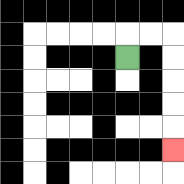{'start': '[5, 2]', 'end': '[7, 6]', 'path_directions': 'U,R,R,D,D,D,D,D', 'path_coordinates': '[[5, 2], [5, 1], [6, 1], [7, 1], [7, 2], [7, 3], [7, 4], [7, 5], [7, 6]]'}